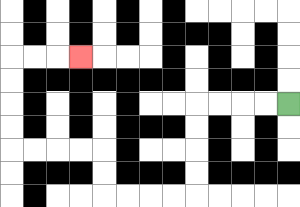{'start': '[12, 4]', 'end': '[3, 2]', 'path_directions': 'L,L,L,L,D,D,D,D,L,L,L,L,U,U,L,L,L,L,U,U,U,U,R,R,R', 'path_coordinates': '[[12, 4], [11, 4], [10, 4], [9, 4], [8, 4], [8, 5], [8, 6], [8, 7], [8, 8], [7, 8], [6, 8], [5, 8], [4, 8], [4, 7], [4, 6], [3, 6], [2, 6], [1, 6], [0, 6], [0, 5], [0, 4], [0, 3], [0, 2], [1, 2], [2, 2], [3, 2]]'}